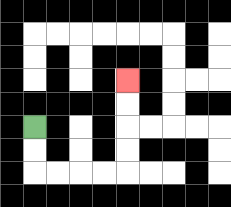{'start': '[1, 5]', 'end': '[5, 3]', 'path_directions': 'D,D,R,R,R,R,U,U,U,U', 'path_coordinates': '[[1, 5], [1, 6], [1, 7], [2, 7], [3, 7], [4, 7], [5, 7], [5, 6], [5, 5], [5, 4], [5, 3]]'}